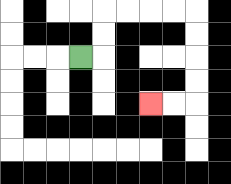{'start': '[3, 2]', 'end': '[6, 4]', 'path_directions': 'R,U,U,R,R,R,R,D,D,D,D,L,L', 'path_coordinates': '[[3, 2], [4, 2], [4, 1], [4, 0], [5, 0], [6, 0], [7, 0], [8, 0], [8, 1], [8, 2], [8, 3], [8, 4], [7, 4], [6, 4]]'}